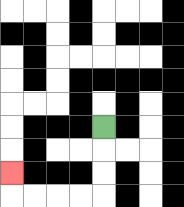{'start': '[4, 5]', 'end': '[0, 7]', 'path_directions': 'D,D,D,L,L,L,L,U', 'path_coordinates': '[[4, 5], [4, 6], [4, 7], [4, 8], [3, 8], [2, 8], [1, 8], [0, 8], [0, 7]]'}